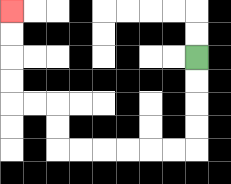{'start': '[8, 2]', 'end': '[0, 0]', 'path_directions': 'D,D,D,D,L,L,L,L,L,L,U,U,L,L,U,U,U,U', 'path_coordinates': '[[8, 2], [8, 3], [8, 4], [8, 5], [8, 6], [7, 6], [6, 6], [5, 6], [4, 6], [3, 6], [2, 6], [2, 5], [2, 4], [1, 4], [0, 4], [0, 3], [0, 2], [0, 1], [0, 0]]'}